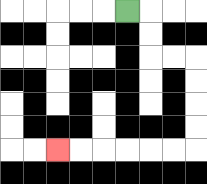{'start': '[5, 0]', 'end': '[2, 6]', 'path_directions': 'R,D,D,R,R,D,D,D,D,L,L,L,L,L,L', 'path_coordinates': '[[5, 0], [6, 0], [6, 1], [6, 2], [7, 2], [8, 2], [8, 3], [8, 4], [8, 5], [8, 6], [7, 6], [6, 6], [5, 6], [4, 6], [3, 6], [2, 6]]'}